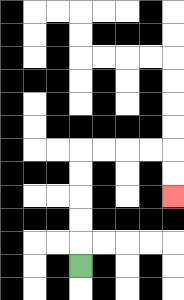{'start': '[3, 11]', 'end': '[7, 8]', 'path_directions': 'U,U,U,U,U,R,R,R,R,D,D', 'path_coordinates': '[[3, 11], [3, 10], [3, 9], [3, 8], [3, 7], [3, 6], [4, 6], [5, 6], [6, 6], [7, 6], [7, 7], [7, 8]]'}